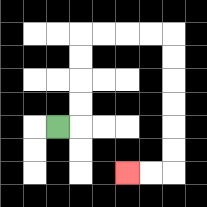{'start': '[2, 5]', 'end': '[5, 7]', 'path_directions': 'R,U,U,U,U,R,R,R,R,D,D,D,D,D,D,L,L', 'path_coordinates': '[[2, 5], [3, 5], [3, 4], [3, 3], [3, 2], [3, 1], [4, 1], [5, 1], [6, 1], [7, 1], [7, 2], [7, 3], [7, 4], [7, 5], [7, 6], [7, 7], [6, 7], [5, 7]]'}